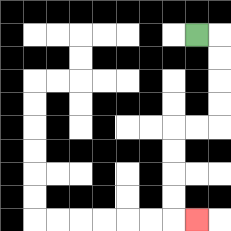{'start': '[8, 1]', 'end': '[8, 9]', 'path_directions': 'R,D,D,D,D,L,L,D,D,D,D,R', 'path_coordinates': '[[8, 1], [9, 1], [9, 2], [9, 3], [9, 4], [9, 5], [8, 5], [7, 5], [7, 6], [7, 7], [7, 8], [7, 9], [8, 9]]'}